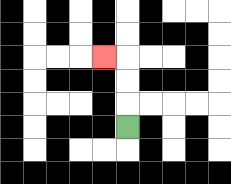{'start': '[5, 5]', 'end': '[4, 2]', 'path_directions': 'U,U,U,L', 'path_coordinates': '[[5, 5], [5, 4], [5, 3], [5, 2], [4, 2]]'}